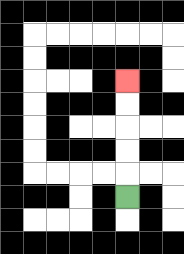{'start': '[5, 8]', 'end': '[5, 3]', 'path_directions': 'U,U,U,U,U', 'path_coordinates': '[[5, 8], [5, 7], [5, 6], [5, 5], [5, 4], [5, 3]]'}